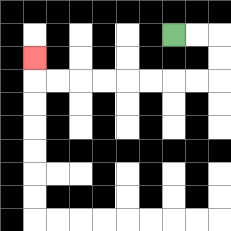{'start': '[7, 1]', 'end': '[1, 2]', 'path_directions': 'R,R,D,D,L,L,L,L,L,L,L,L,U', 'path_coordinates': '[[7, 1], [8, 1], [9, 1], [9, 2], [9, 3], [8, 3], [7, 3], [6, 3], [5, 3], [4, 3], [3, 3], [2, 3], [1, 3], [1, 2]]'}